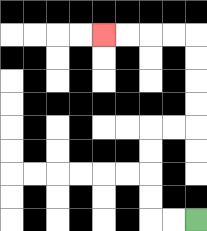{'start': '[8, 9]', 'end': '[4, 1]', 'path_directions': 'L,L,U,U,U,U,R,R,U,U,U,U,L,L,L,L', 'path_coordinates': '[[8, 9], [7, 9], [6, 9], [6, 8], [6, 7], [6, 6], [6, 5], [7, 5], [8, 5], [8, 4], [8, 3], [8, 2], [8, 1], [7, 1], [6, 1], [5, 1], [4, 1]]'}